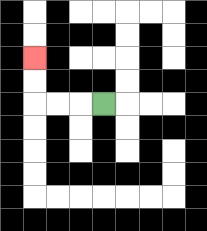{'start': '[4, 4]', 'end': '[1, 2]', 'path_directions': 'L,L,L,U,U', 'path_coordinates': '[[4, 4], [3, 4], [2, 4], [1, 4], [1, 3], [1, 2]]'}